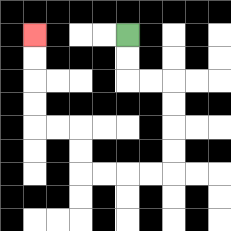{'start': '[5, 1]', 'end': '[1, 1]', 'path_directions': 'D,D,R,R,D,D,D,D,L,L,L,L,U,U,L,L,U,U,U,U', 'path_coordinates': '[[5, 1], [5, 2], [5, 3], [6, 3], [7, 3], [7, 4], [7, 5], [7, 6], [7, 7], [6, 7], [5, 7], [4, 7], [3, 7], [3, 6], [3, 5], [2, 5], [1, 5], [1, 4], [1, 3], [1, 2], [1, 1]]'}